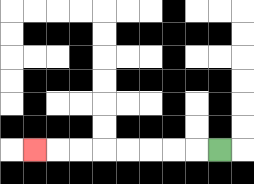{'start': '[9, 6]', 'end': '[1, 6]', 'path_directions': 'L,L,L,L,L,L,L,L', 'path_coordinates': '[[9, 6], [8, 6], [7, 6], [6, 6], [5, 6], [4, 6], [3, 6], [2, 6], [1, 6]]'}